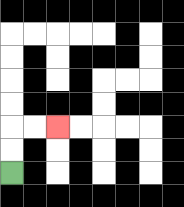{'start': '[0, 7]', 'end': '[2, 5]', 'path_directions': 'U,U,R,R', 'path_coordinates': '[[0, 7], [0, 6], [0, 5], [1, 5], [2, 5]]'}